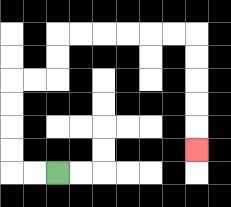{'start': '[2, 7]', 'end': '[8, 6]', 'path_directions': 'L,L,U,U,U,U,R,R,U,U,R,R,R,R,R,R,D,D,D,D,D', 'path_coordinates': '[[2, 7], [1, 7], [0, 7], [0, 6], [0, 5], [0, 4], [0, 3], [1, 3], [2, 3], [2, 2], [2, 1], [3, 1], [4, 1], [5, 1], [6, 1], [7, 1], [8, 1], [8, 2], [8, 3], [8, 4], [8, 5], [8, 6]]'}